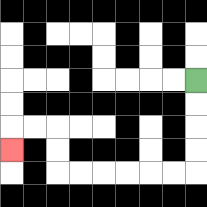{'start': '[8, 3]', 'end': '[0, 6]', 'path_directions': 'D,D,D,D,L,L,L,L,L,L,U,U,L,L,D', 'path_coordinates': '[[8, 3], [8, 4], [8, 5], [8, 6], [8, 7], [7, 7], [6, 7], [5, 7], [4, 7], [3, 7], [2, 7], [2, 6], [2, 5], [1, 5], [0, 5], [0, 6]]'}